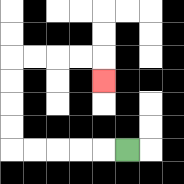{'start': '[5, 6]', 'end': '[4, 3]', 'path_directions': 'L,L,L,L,L,U,U,U,U,R,R,R,R,D', 'path_coordinates': '[[5, 6], [4, 6], [3, 6], [2, 6], [1, 6], [0, 6], [0, 5], [0, 4], [0, 3], [0, 2], [1, 2], [2, 2], [3, 2], [4, 2], [4, 3]]'}